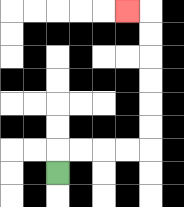{'start': '[2, 7]', 'end': '[5, 0]', 'path_directions': 'U,R,R,R,R,U,U,U,U,U,U,L', 'path_coordinates': '[[2, 7], [2, 6], [3, 6], [4, 6], [5, 6], [6, 6], [6, 5], [6, 4], [6, 3], [6, 2], [6, 1], [6, 0], [5, 0]]'}